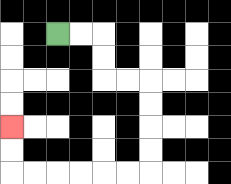{'start': '[2, 1]', 'end': '[0, 5]', 'path_directions': 'R,R,D,D,R,R,D,D,D,D,L,L,L,L,L,L,U,U', 'path_coordinates': '[[2, 1], [3, 1], [4, 1], [4, 2], [4, 3], [5, 3], [6, 3], [6, 4], [6, 5], [6, 6], [6, 7], [5, 7], [4, 7], [3, 7], [2, 7], [1, 7], [0, 7], [0, 6], [0, 5]]'}